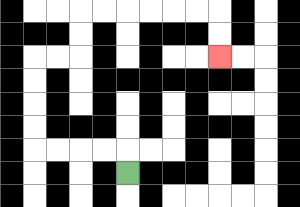{'start': '[5, 7]', 'end': '[9, 2]', 'path_directions': 'U,L,L,L,L,U,U,U,U,R,R,U,U,R,R,R,R,R,R,D,D', 'path_coordinates': '[[5, 7], [5, 6], [4, 6], [3, 6], [2, 6], [1, 6], [1, 5], [1, 4], [1, 3], [1, 2], [2, 2], [3, 2], [3, 1], [3, 0], [4, 0], [5, 0], [6, 0], [7, 0], [8, 0], [9, 0], [9, 1], [9, 2]]'}